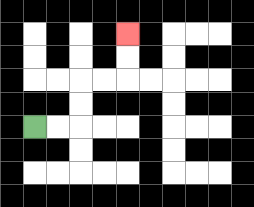{'start': '[1, 5]', 'end': '[5, 1]', 'path_directions': 'R,R,U,U,R,R,U,U', 'path_coordinates': '[[1, 5], [2, 5], [3, 5], [3, 4], [3, 3], [4, 3], [5, 3], [5, 2], [5, 1]]'}